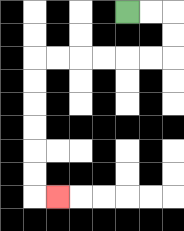{'start': '[5, 0]', 'end': '[2, 8]', 'path_directions': 'R,R,D,D,L,L,L,L,L,L,D,D,D,D,D,D,R', 'path_coordinates': '[[5, 0], [6, 0], [7, 0], [7, 1], [7, 2], [6, 2], [5, 2], [4, 2], [3, 2], [2, 2], [1, 2], [1, 3], [1, 4], [1, 5], [1, 6], [1, 7], [1, 8], [2, 8]]'}